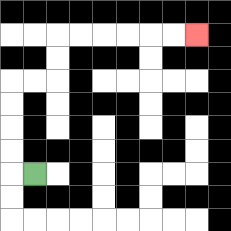{'start': '[1, 7]', 'end': '[8, 1]', 'path_directions': 'L,U,U,U,U,R,R,U,U,R,R,R,R,R,R', 'path_coordinates': '[[1, 7], [0, 7], [0, 6], [0, 5], [0, 4], [0, 3], [1, 3], [2, 3], [2, 2], [2, 1], [3, 1], [4, 1], [5, 1], [6, 1], [7, 1], [8, 1]]'}